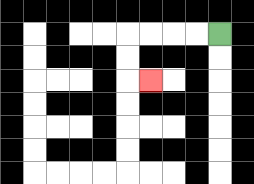{'start': '[9, 1]', 'end': '[6, 3]', 'path_directions': 'L,L,L,L,D,D,R', 'path_coordinates': '[[9, 1], [8, 1], [7, 1], [6, 1], [5, 1], [5, 2], [5, 3], [6, 3]]'}